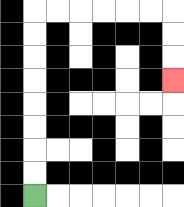{'start': '[1, 8]', 'end': '[7, 3]', 'path_directions': 'U,U,U,U,U,U,U,U,R,R,R,R,R,R,D,D,D', 'path_coordinates': '[[1, 8], [1, 7], [1, 6], [1, 5], [1, 4], [1, 3], [1, 2], [1, 1], [1, 0], [2, 0], [3, 0], [4, 0], [5, 0], [6, 0], [7, 0], [7, 1], [7, 2], [7, 3]]'}